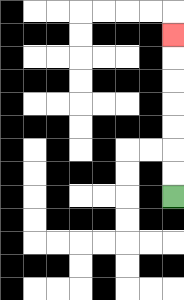{'start': '[7, 8]', 'end': '[7, 1]', 'path_directions': 'U,U,U,U,U,U,U', 'path_coordinates': '[[7, 8], [7, 7], [7, 6], [7, 5], [7, 4], [7, 3], [7, 2], [7, 1]]'}